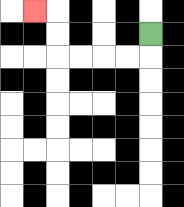{'start': '[6, 1]', 'end': '[1, 0]', 'path_directions': 'D,L,L,L,L,U,U,L', 'path_coordinates': '[[6, 1], [6, 2], [5, 2], [4, 2], [3, 2], [2, 2], [2, 1], [2, 0], [1, 0]]'}